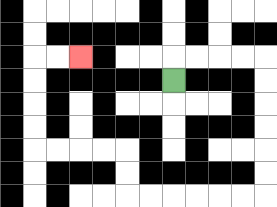{'start': '[7, 3]', 'end': '[3, 2]', 'path_directions': 'U,R,R,R,R,D,D,D,D,D,D,L,L,L,L,L,L,U,U,L,L,L,L,U,U,U,U,R,R', 'path_coordinates': '[[7, 3], [7, 2], [8, 2], [9, 2], [10, 2], [11, 2], [11, 3], [11, 4], [11, 5], [11, 6], [11, 7], [11, 8], [10, 8], [9, 8], [8, 8], [7, 8], [6, 8], [5, 8], [5, 7], [5, 6], [4, 6], [3, 6], [2, 6], [1, 6], [1, 5], [1, 4], [1, 3], [1, 2], [2, 2], [3, 2]]'}